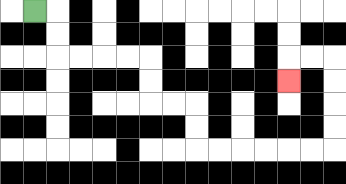{'start': '[1, 0]', 'end': '[12, 3]', 'path_directions': 'R,D,D,R,R,R,R,D,D,R,R,D,D,R,R,R,R,R,R,U,U,U,U,L,L,D', 'path_coordinates': '[[1, 0], [2, 0], [2, 1], [2, 2], [3, 2], [4, 2], [5, 2], [6, 2], [6, 3], [6, 4], [7, 4], [8, 4], [8, 5], [8, 6], [9, 6], [10, 6], [11, 6], [12, 6], [13, 6], [14, 6], [14, 5], [14, 4], [14, 3], [14, 2], [13, 2], [12, 2], [12, 3]]'}